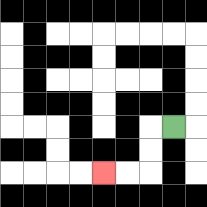{'start': '[7, 5]', 'end': '[4, 7]', 'path_directions': 'L,D,D,L,L', 'path_coordinates': '[[7, 5], [6, 5], [6, 6], [6, 7], [5, 7], [4, 7]]'}